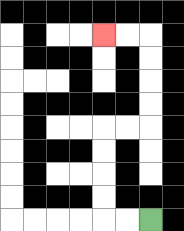{'start': '[6, 9]', 'end': '[4, 1]', 'path_directions': 'L,L,U,U,U,U,R,R,U,U,U,U,L,L', 'path_coordinates': '[[6, 9], [5, 9], [4, 9], [4, 8], [4, 7], [4, 6], [4, 5], [5, 5], [6, 5], [6, 4], [6, 3], [6, 2], [6, 1], [5, 1], [4, 1]]'}